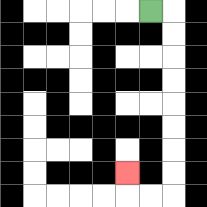{'start': '[6, 0]', 'end': '[5, 7]', 'path_directions': 'R,D,D,D,D,D,D,D,D,L,L,U', 'path_coordinates': '[[6, 0], [7, 0], [7, 1], [7, 2], [7, 3], [7, 4], [7, 5], [7, 6], [7, 7], [7, 8], [6, 8], [5, 8], [5, 7]]'}